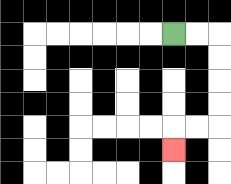{'start': '[7, 1]', 'end': '[7, 6]', 'path_directions': 'R,R,D,D,D,D,L,L,D', 'path_coordinates': '[[7, 1], [8, 1], [9, 1], [9, 2], [9, 3], [9, 4], [9, 5], [8, 5], [7, 5], [7, 6]]'}